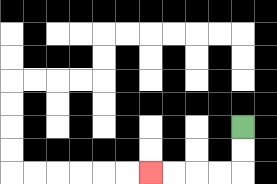{'start': '[10, 5]', 'end': '[6, 7]', 'path_directions': 'D,D,L,L,L,L', 'path_coordinates': '[[10, 5], [10, 6], [10, 7], [9, 7], [8, 7], [7, 7], [6, 7]]'}